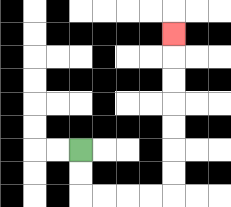{'start': '[3, 6]', 'end': '[7, 1]', 'path_directions': 'D,D,R,R,R,R,U,U,U,U,U,U,U', 'path_coordinates': '[[3, 6], [3, 7], [3, 8], [4, 8], [5, 8], [6, 8], [7, 8], [7, 7], [7, 6], [7, 5], [7, 4], [7, 3], [7, 2], [7, 1]]'}